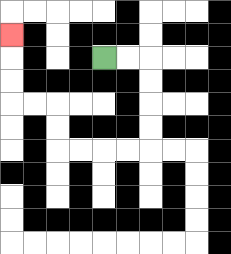{'start': '[4, 2]', 'end': '[0, 1]', 'path_directions': 'R,R,D,D,D,D,L,L,L,L,U,U,L,L,U,U,U', 'path_coordinates': '[[4, 2], [5, 2], [6, 2], [6, 3], [6, 4], [6, 5], [6, 6], [5, 6], [4, 6], [3, 6], [2, 6], [2, 5], [2, 4], [1, 4], [0, 4], [0, 3], [0, 2], [0, 1]]'}